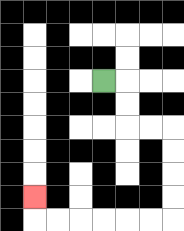{'start': '[4, 3]', 'end': '[1, 8]', 'path_directions': 'R,D,D,R,R,D,D,D,D,L,L,L,L,L,L,U', 'path_coordinates': '[[4, 3], [5, 3], [5, 4], [5, 5], [6, 5], [7, 5], [7, 6], [7, 7], [7, 8], [7, 9], [6, 9], [5, 9], [4, 9], [3, 9], [2, 9], [1, 9], [1, 8]]'}